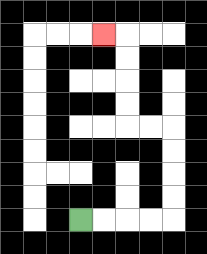{'start': '[3, 9]', 'end': '[4, 1]', 'path_directions': 'R,R,R,R,U,U,U,U,L,L,U,U,U,U,L', 'path_coordinates': '[[3, 9], [4, 9], [5, 9], [6, 9], [7, 9], [7, 8], [7, 7], [7, 6], [7, 5], [6, 5], [5, 5], [5, 4], [5, 3], [5, 2], [5, 1], [4, 1]]'}